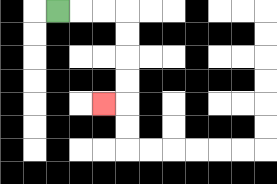{'start': '[2, 0]', 'end': '[4, 4]', 'path_directions': 'R,R,R,D,D,D,D,L', 'path_coordinates': '[[2, 0], [3, 0], [4, 0], [5, 0], [5, 1], [5, 2], [5, 3], [5, 4], [4, 4]]'}